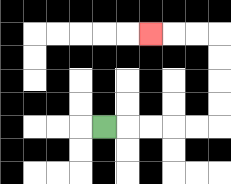{'start': '[4, 5]', 'end': '[6, 1]', 'path_directions': 'R,R,R,R,R,U,U,U,U,L,L,L', 'path_coordinates': '[[4, 5], [5, 5], [6, 5], [7, 5], [8, 5], [9, 5], [9, 4], [9, 3], [9, 2], [9, 1], [8, 1], [7, 1], [6, 1]]'}